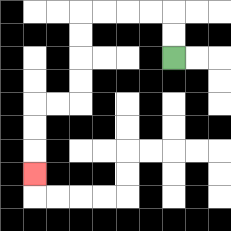{'start': '[7, 2]', 'end': '[1, 7]', 'path_directions': 'U,U,L,L,L,L,D,D,D,D,L,L,D,D,D', 'path_coordinates': '[[7, 2], [7, 1], [7, 0], [6, 0], [5, 0], [4, 0], [3, 0], [3, 1], [3, 2], [3, 3], [3, 4], [2, 4], [1, 4], [1, 5], [1, 6], [1, 7]]'}